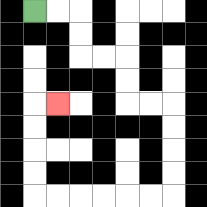{'start': '[1, 0]', 'end': '[2, 4]', 'path_directions': 'R,R,D,D,R,R,D,D,R,R,D,D,D,D,L,L,L,L,L,L,U,U,U,U,R', 'path_coordinates': '[[1, 0], [2, 0], [3, 0], [3, 1], [3, 2], [4, 2], [5, 2], [5, 3], [5, 4], [6, 4], [7, 4], [7, 5], [7, 6], [7, 7], [7, 8], [6, 8], [5, 8], [4, 8], [3, 8], [2, 8], [1, 8], [1, 7], [1, 6], [1, 5], [1, 4], [2, 4]]'}